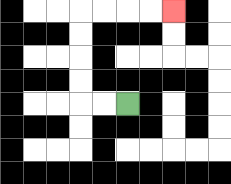{'start': '[5, 4]', 'end': '[7, 0]', 'path_directions': 'L,L,U,U,U,U,R,R,R,R', 'path_coordinates': '[[5, 4], [4, 4], [3, 4], [3, 3], [3, 2], [3, 1], [3, 0], [4, 0], [5, 0], [6, 0], [7, 0]]'}